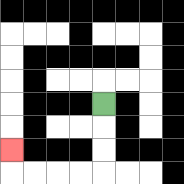{'start': '[4, 4]', 'end': '[0, 6]', 'path_directions': 'D,D,D,L,L,L,L,U', 'path_coordinates': '[[4, 4], [4, 5], [4, 6], [4, 7], [3, 7], [2, 7], [1, 7], [0, 7], [0, 6]]'}